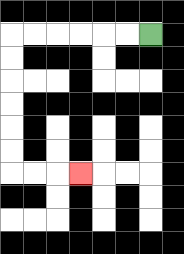{'start': '[6, 1]', 'end': '[3, 7]', 'path_directions': 'L,L,L,L,L,L,D,D,D,D,D,D,R,R,R', 'path_coordinates': '[[6, 1], [5, 1], [4, 1], [3, 1], [2, 1], [1, 1], [0, 1], [0, 2], [0, 3], [0, 4], [0, 5], [0, 6], [0, 7], [1, 7], [2, 7], [3, 7]]'}